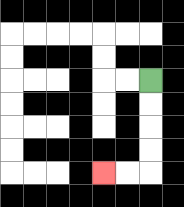{'start': '[6, 3]', 'end': '[4, 7]', 'path_directions': 'D,D,D,D,L,L', 'path_coordinates': '[[6, 3], [6, 4], [6, 5], [6, 6], [6, 7], [5, 7], [4, 7]]'}